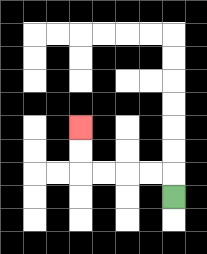{'start': '[7, 8]', 'end': '[3, 5]', 'path_directions': 'U,L,L,L,L,U,U', 'path_coordinates': '[[7, 8], [7, 7], [6, 7], [5, 7], [4, 7], [3, 7], [3, 6], [3, 5]]'}